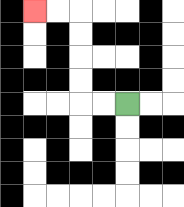{'start': '[5, 4]', 'end': '[1, 0]', 'path_directions': 'L,L,U,U,U,U,L,L', 'path_coordinates': '[[5, 4], [4, 4], [3, 4], [3, 3], [3, 2], [3, 1], [3, 0], [2, 0], [1, 0]]'}